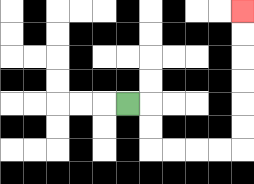{'start': '[5, 4]', 'end': '[10, 0]', 'path_directions': 'R,D,D,R,R,R,R,U,U,U,U,U,U', 'path_coordinates': '[[5, 4], [6, 4], [6, 5], [6, 6], [7, 6], [8, 6], [9, 6], [10, 6], [10, 5], [10, 4], [10, 3], [10, 2], [10, 1], [10, 0]]'}